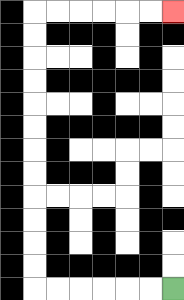{'start': '[7, 12]', 'end': '[7, 0]', 'path_directions': 'L,L,L,L,L,L,U,U,U,U,U,U,U,U,U,U,U,U,R,R,R,R,R,R', 'path_coordinates': '[[7, 12], [6, 12], [5, 12], [4, 12], [3, 12], [2, 12], [1, 12], [1, 11], [1, 10], [1, 9], [1, 8], [1, 7], [1, 6], [1, 5], [1, 4], [1, 3], [1, 2], [1, 1], [1, 0], [2, 0], [3, 0], [4, 0], [5, 0], [6, 0], [7, 0]]'}